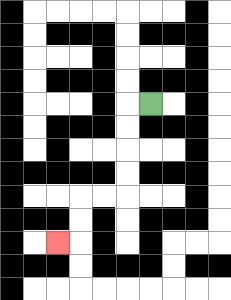{'start': '[6, 4]', 'end': '[2, 10]', 'path_directions': 'L,D,D,D,D,L,L,D,D,L', 'path_coordinates': '[[6, 4], [5, 4], [5, 5], [5, 6], [5, 7], [5, 8], [4, 8], [3, 8], [3, 9], [3, 10], [2, 10]]'}